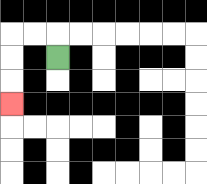{'start': '[2, 2]', 'end': '[0, 4]', 'path_directions': 'U,L,L,D,D,D', 'path_coordinates': '[[2, 2], [2, 1], [1, 1], [0, 1], [0, 2], [0, 3], [0, 4]]'}